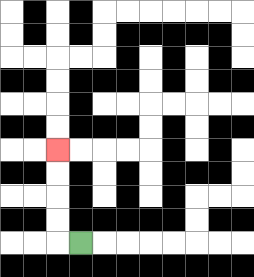{'start': '[3, 10]', 'end': '[2, 6]', 'path_directions': 'L,U,U,U,U', 'path_coordinates': '[[3, 10], [2, 10], [2, 9], [2, 8], [2, 7], [2, 6]]'}